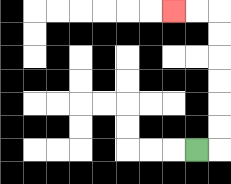{'start': '[8, 6]', 'end': '[7, 0]', 'path_directions': 'R,U,U,U,U,U,U,L,L', 'path_coordinates': '[[8, 6], [9, 6], [9, 5], [9, 4], [9, 3], [9, 2], [9, 1], [9, 0], [8, 0], [7, 0]]'}